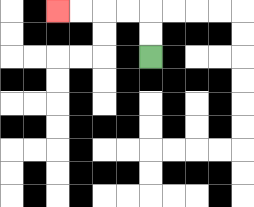{'start': '[6, 2]', 'end': '[2, 0]', 'path_directions': 'U,U,L,L,L,L', 'path_coordinates': '[[6, 2], [6, 1], [6, 0], [5, 0], [4, 0], [3, 0], [2, 0]]'}